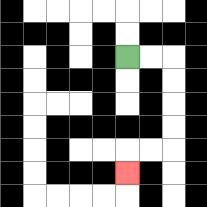{'start': '[5, 2]', 'end': '[5, 7]', 'path_directions': 'R,R,D,D,D,D,L,L,D', 'path_coordinates': '[[5, 2], [6, 2], [7, 2], [7, 3], [7, 4], [7, 5], [7, 6], [6, 6], [5, 6], [5, 7]]'}